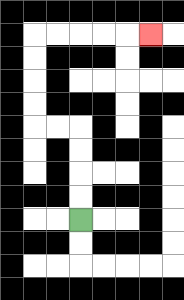{'start': '[3, 9]', 'end': '[6, 1]', 'path_directions': 'U,U,U,U,L,L,U,U,U,U,R,R,R,R,R', 'path_coordinates': '[[3, 9], [3, 8], [3, 7], [3, 6], [3, 5], [2, 5], [1, 5], [1, 4], [1, 3], [1, 2], [1, 1], [2, 1], [3, 1], [4, 1], [5, 1], [6, 1]]'}